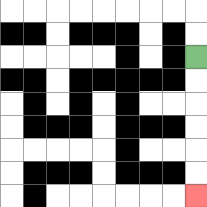{'start': '[8, 2]', 'end': '[8, 8]', 'path_directions': 'D,D,D,D,D,D', 'path_coordinates': '[[8, 2], [8, 3], [8, 4], [8, 5], [8, 6], [8, 7], [8, 8]]'}